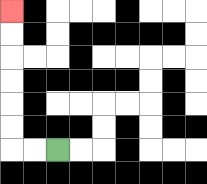{'start': '[2, 6]', 'end': '[0, 0]', 'path_directions': 'L,L,U,U,U,U,U,U', 'path_coordinates': '[[2, 6], [1, 6], [0, 6], [0, 5], [0, 4], [0, 3], [0, 2], [0, 1], [0, 0]]'}